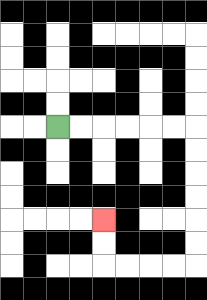{'start': '[2, 5]', 'end': '[4, 9]', 'path_directions': 'R,R,R,R,R,R,D,D,D,D,D,D,L,L,L,L,U,U', 'path_coordinates': '[[2, 5], [3, 5], [4, 5], [5, 5], [6, 5], [7, 5], [8, 5], [8, 6], [8, 7], [8, 8], [8, 9], [8, 10], [8, 11], [7, 11], [6, 11], [5, 11], [4, 11], [4, 10], [4, 9]]'}